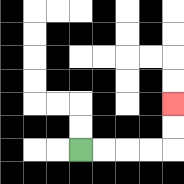{'start': '[3, 6]', 'end': '[7, 4]', 'path_directions': 'R,R,R,R,U,U', 'path_coordinates': '[[3, 6], [4, 6], [5, 6], [6, 6], [7, 6], [7, 5], [7, 4]]'}